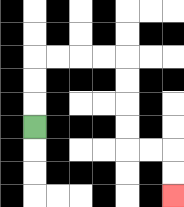{'start': '[1, 5]', 'end': '[7, 8]', 'path_directions': 'U,U,U,R,R,R,R,D,D,D,D,R,R,D,D', 'path_coordinates': '[[1, 5], [1, 4], [1, 3], [1, 2], [2, 2], [3, 2], [4, 2], [5, 2], [5, 3], [5, 4], [5, 5], [5, 6], [6, 6], [7, 6], [7, 7], [7, 8]]'}